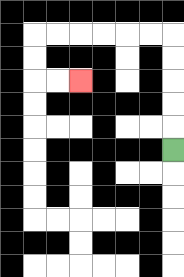{'start': '[7, 6]', 'end': '[3, 3]', 'path_directions': 'U,U,U,U,U,L,L,L,L,L,L,D,D,R,R', 'path_coordinates': '[[7, 6], [7, 5], [7, 4], [7, 3], [7, 2], [7, 1], [6, 1], [5, 1], [4, 1], [3, 1], [2, 1], [1, 1], [1, 2], [1, 3], [2, 3], [3, 3]]'}